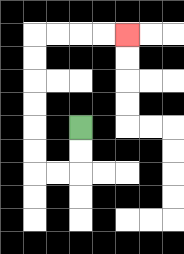{'start': '[3, 5]', 'end': '[5, 1]', 'path_directions': 'D,D,L,L,U,U,U,U,U,U,R,R,R,R', 'path_coordinates': '[[3, 5], [3, 6], [3, 7], [2, 7], [1, 7], [1, 6], [1, 5], [1, 4], [1, 3], [1, 2], [1, 1], [2, 1], [3, 1], [4, 1], [5, 1]]'}